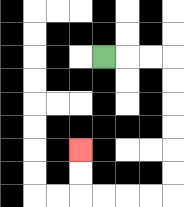{'start': '[4, 2]', 'end': '[3, 6]', 'path_directions': 'R,R,R,D,D,D,D,D,D,L,L,L,L,U,U', 'path_coordinates': '[[4, 2], [5, 2], [6, 2], [7, 2], [7, 3], [7, 4], [7, 5], [7, 6], [7, 7], [7, 8], [6, 8], [5, 8], [4, 8], [3, 8], [3, 7], [3, 6]]'}